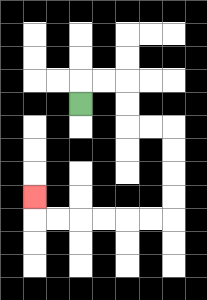{'start': '[3, 4]', 'end': '[1, 8]', 'path_directions': 'U,R,R,D,D,R,R,D,D,D,D,L,L,L,L,L,L,U', 'path_coordinates': '[[3, 4], [3, 3], [4, 3], [5, 3], [5, 4], [5, 5], [6, 5], [7, 5], [7, 6], [7, 7], [7, 8], [7, 9], [6, 9], [5, 9], [4, 9], [3, 9], [2, 9], [1, 9], [1, 8]]'}